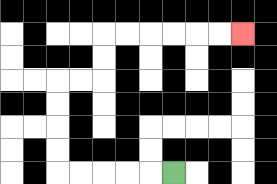{'start': '[7, 7]', 'end': '[10, 1]', 'path_directions': 'L,L,L,L,L,U,U,U,U,R,R,U,U,R,R,R,R,R,R', 'path_coordinates': '[[7, 7], [6, 7], [5, 7], [4, 7], [3, 7], [2, 7], [2, 6], [2, 5], [2, 4], [2, 3], [3, 3], [4, 3], [4, 2], [4, 1], [5, 1], [6, 1], [7, 1], [8, 1], [9, 1], [10, 1]]'}